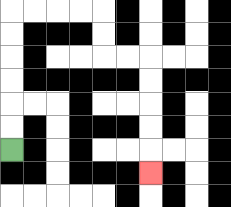{'start': '[0, 6]', 'end': '[6, 7]', 'path_directions': 'U,U,U,U,U,U,R,R,R,R,D,D,R,R,D,D,D,D,D', 'path_coordinates': '[[0, 6], [0, 5], [0, 4], [0, 3], [0, 2], [0, 1], [0, 0], [1, 0], [2, 0], [3, 0], [4, 0], [4, 1], [4, 2], [5, 2], [6, 2], [6, 3], [6, 4], [6, 5], [6, 6], [6, 7]]'}